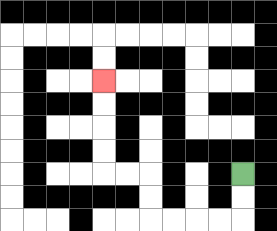{'start': '[10, 7]', 'end': '[4, 3]', 'path_directions': 'D,D,L,L,L,L,U,U,L,L,U,U,U,U', 'path_coordinates': '[[10, 7], [10, 8], [10, 9], [9, 9], [8, 9], [7, 9], [6, 9], [6, 8], [6, 7], [5, 7], [4, 7], [4, 6], [4, 5], [4, 4], [4, 3]]'}